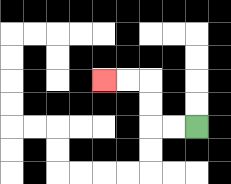{'start': '[8, 5]', 'end': '[4, 3]', 'path_directions': 'L,L,U,U,L,L', 'path_coordinates': '[[8, 5], [7, 5], [6, 5], [6, 4], [6, 3], [5, 3], [4, 3]]'}